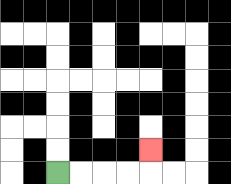{'start': '[2, 7]', 'end': '[6, 6]', 'path_directions': 'R,R,R,R,U', 'path_coordinates': '[[2, 7], [3, 7], [4, 7], [5, 7], [6, 7], [6, 6]]'}